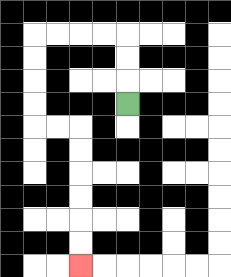{'start': '[5, 4]', 'end': '[3, 11]', 'path_directions': 'U,U,U,L,L,L,L,D,D,D,D,R,R,D,D,D,D,D,D', 'path_coordinates': '[[5, 4], [5, 3], [5, 2], [5, 1], [4, 1], [3, 1], [2, 1], [1, 1], [1, 2], [1, 3], [1, 4], [1, 5], [2, 5], [3, 5], [3, 6], [3, 7], [3, 8], [3, 9], [3, 10], [3, 11]]'}